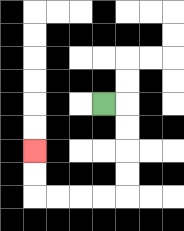{'start': '[4, 4]', 'end': '[1, 6]', 'path_directions': 'R,D,D,D,D,L,L,L,L,U,U', 'path_coordinates': '[[4, 4], [5, 4], [5, 5], [5, 6], [5, 7], [5, 8], [4, 8], [3, 8], [2, 8], [1, 8], [1, 7], [1, 6]]'}